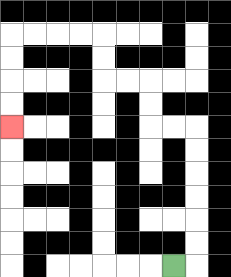{'start': '[7, 11]', 'end': '[0, 5]', 'path_directions': 'R,U,U,U,U,U,U,L,L,U,U,L,L,U,U,L,L,L,L,D,D,D,D', 'path_coordinates': '[[7, 11], [8, 11], [8, 10], [8, 9], [8, 8], [8, 7], [8, 6], [8, 5], [7, 5], [6, 5], [6, 4], [6, 3], [5, 3], [4, 3], [4, 2], [4, 1], [3, 1], [2, 1], [1, 1], [0, 1], [0, 2], [0, 3], [0, 4], [0, 5]]'}